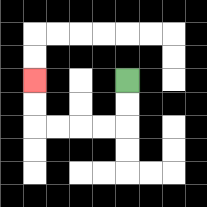{'start': '[5, 3]', 'end': '[1, 3]', 'path_directions': 'D,D,L,L,L,L,U,U', 'path_coordinates': '[[5, 3], [5, 4], [5, 5], [4, 5], [3, 5], [2, 5], [1, 5], [1, 4], [1, 3]]'}